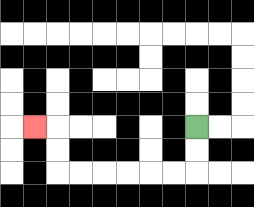{'start': '[8, 5]', 'end': '[1, 5]', 'path_directions': 'D,D,L,L,L,L,L,L,U,U,L', 'path_coordinates': '[[8, 5], [8, 6], [8, 7], [7, 7], [6, 7], [5, 7], [4, 7], [3, 7], [2, 7], [2, 6], [2, 5], [1, 5]]'}